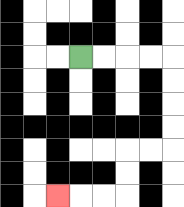{'start': '[3, 2]', 'end': '[2, 8]', 'path_directions': 'R,R,R,R,D,D,D,D,L,L,D,D,L,L,L', 'path_coordinates': '[[3, 2], [4, 2], [5, 2], [6, 2], [7, 2], [7, 3], [7, 4], [7, 5], [7, 6], [6, 6], [5, 6], [5, 7], [5, 8], [4, 8], [3, 8], [2, 8]]'}